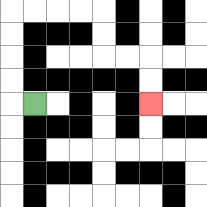{'start': '[1, 4]', 'end': '[6, 4]', 'path_directions': 'L,U,U,U,U,R,R,R,R,D,D,R,R,D,D', 'path_coordinates': '[[1, 4], [0, 4], [0, 3], [0, 2], [0, 1], [0, 0], [1, 0], [2, 0], [3, 0], [4, 0], [4, 1], [4, 2], [5, 2], [6, 2], [6, 3], [6, 4]]'}